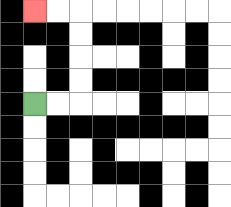{'start': '[1, 4]', 'end': '[1, 0]', 'path_directions': 'R,R,U,U,U,U,L,L', 'path_coordinates': '[[1, 4], [2, 4], [3, 4], [3, 3], [3, 2], [3, 1], [3, 0], [2, 0], [1, 0]]'}